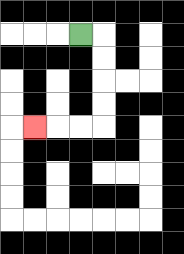{'start': '[3, 1]', 'end': '[1, 5]', 'path_directions': 'R,D,D,D,D,L,L,L', 'path_coordinates': '[[3, 1], [4, 1], [4, 2], [4, 3], [4, 4], [4, 5], [3, 5], [2, 5], [1, 5]]'}